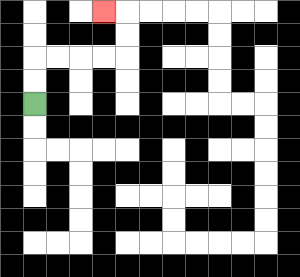{'start': '[1, 4]', 'end': '[4, 0]', 'path_directions': 'U,U,R,R,R,R,U,U,L', 'path_coordinates': '[[1, 4], [1, 3], [1, 2], [2, 2], [3, 2], [4, 2], [5, 2], [5, 1], [5, 0], [4, 0]]'}